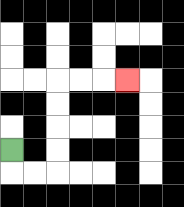{'start': '[0, 6]', 'end': '[5, 3]', 'path_directions': 'D,R,R,U,U,U,U,R,R,R', 'path_coordinates': '[[0, 6], [0, 7], [1, 7], [2, 7], [2, 6], [2, 5], [2, 4], [2, 3], [3, 3], [4, 3], [5, 3]]'}